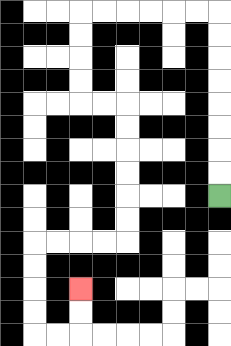{'start': '[9, 8]', 'end': '[3, 12]', 'path_directions': 'U,U,U,U,U,U,U,U,L,L,L,L,L,L,D,D,D,D,R,R,D,D,D,D,D,D,L,L,L,L,D,D,D,D,R,R,U,U', 'path_coordinates': '[[9, 8], [9, 7], [9, 6], [9, 5], [9, 4], [9, 3], [9, 2], [9, 1], [9, 0], [8, 0], [7, 0], [6, 0], [5, 0], [4, 0], [3, 0], [3, 1], [3, 2], [3, 3], [3, 4], [4, 4], [5, 4], [5, 5], [5, 6], [5, 7], [5, 8], [5, 9], [5, 10], [4, 10], [3, 10], [2, 10], [1, 10], [1, 11], [1, 12], [1, 13], [1, 14], [2, 14], [3, 14], [3, 13], [3, 12]]'}